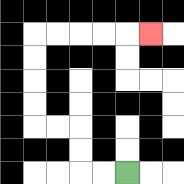{'start': '[5, 7]', 'end': '[6, 1]', 'path_directions': 'L,L,U,U,L,L,U,U,U,U,R,R,R,R,R', 'path_coordinates': '[[5, 7], [4, 7], [3, 7], [3, 6], [3, 5], [2, 5], [1, 5], [1, 4], [1, 3], [1, 2], [1, 1], [2, 1], [3, 1], [4, 1], [5, 1], [6, 1]]'}